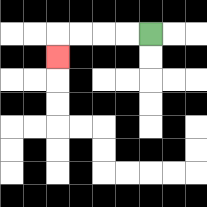{'start': '[6, 1]', 'end': '[2, 2]', 'path_directions': 'L,L,L,L,D', 'path_coordinates': '[[6, 1], [5, 1], [4, 1], [3, 1], [2, 1], [2, 2]]'}